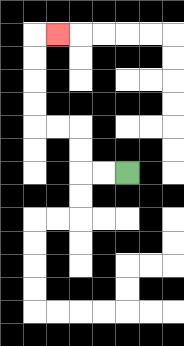{'start': '[5, 7]', 'end': '[2, 1]', 'path_directions': 'L,L,U,U,L,L,U,U,U,U,R', 'path_coordinates': '[[5, 7], [4, 7], [3, 7], [3, 6], [3, 5], [2, 5], [1, 5], [1, 4], [1, 3], [1, 2], [1, 1], [2, 1]]'}